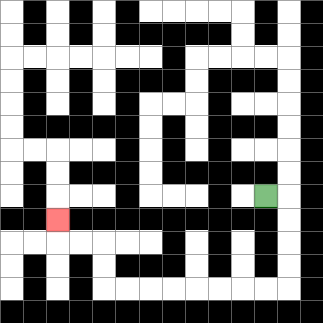{'start': '[11, 8]', 'end': '[2, 9]', 'path_directions': 'R,D,D,D,D,L,L,L,L,L,L,L,L,U,U,L,L,U', 'path_coordinates': '[[11, 8], [12, 8], [12, 9], [12, 10], [12, 11], [12, 12], [11, 12], [10, 12], [9, 12], [8, 12], [7, 12], [6, 12], [5, 12], [4, 12], [4, 11], [4, 10], [3, 10], [2, 10], [2, 9]]'}